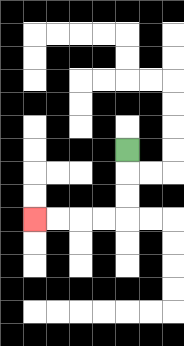{'start': '[5, 6]', 'end': '[1, 9]', 'path_directions': 'D,D,D,L,L,L,L', 'path_coordinates': '[[5, 6], [5, 7], [5, 8], [5, 9], [4, 9], [3, 9], [2, 9], [1, 9]]'}